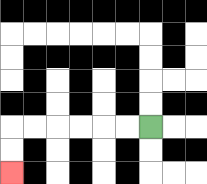{'start': '[6, 5]', 'end': '[0, 7]', 'path_directions': 'L,L,L,L,L,L,D,D', 'path_coordinates': '[[6, 5], [5, 5], [4, 5], [3, 5], [2, 5], [1, 5], [0, 5], [0, 6], [0, 7]]'}